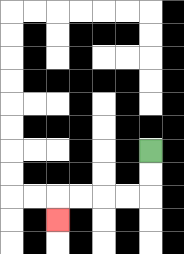{'start': '[6, 6]', 'end': '[2, 9]', 'path_directions': 'D,D,L,L,L,L,D', 'path_coordinates': '[[6, 6], [6, 7], [6, 8], [5, 8], [4, 8], [3, 8], [2, 8], [2, 9]]'}